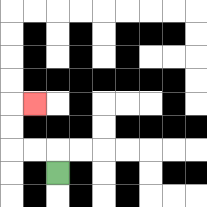{'start': '[2, 7]', 'end': '[1, 4]', 'path_directions': 'U,L,L,U,U,R', 'path_coordinates': '[[2, 7], [2, 6], [1, 6], [0, 6], [0, 5], [0, 4], [1, 4]]'}